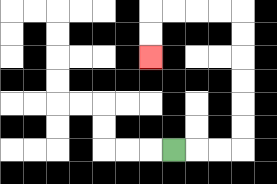{'start': '[7, 6]', 'end': '[6, 2]', 'path_directions': 'R,R,R,U,U,U,U,U,U,L,L,L,L,D,D', 'path_coordinates': '[[7, 6], [8, 6], [9, 6], [10, 6], [10, 5], [10, 4], [10, 3], [10, 2], [10, 1], [10, 0], [9, 0], [8, 0], [7, 0], [6, 0], [6, 1], [6, 2]]'}